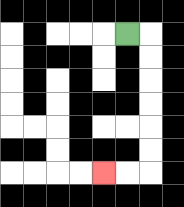{'start': '[5, 1]', 'end': '[4, 7]', 'path_directions': 'R,D,D,D,D,D,D,L,L', 'path_coordinates': '[[5, 1], [6, 1], [6, 2], [6, 3], [6, 4], [6, 5], [6, 6], [6, 7], [5, 7], [4, 7]]'}